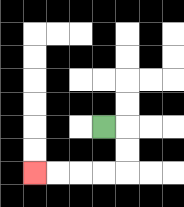{'start': '[4, 5]', 'end': '[1, 7]', 'path_directions': 'R,D,D,L,L,L,L', 'path_coordinates': '[[4, 5], [5, 5], [5, 6], [5, 7], [4, 7], [3, 7], [2, 7], [1, 7]]'}